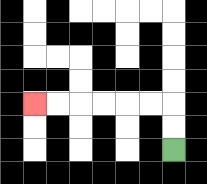{'start': '[7, 6]', 'end': '[1, 4]', 'path_directions': 'U,U,L,L,L,L,L,L', 'path_coordinates': '[[7, 6], [7, 5], [7, 4], [6, 4], [5, 4], [4, 4], [3, 4], [2, 4], [1, 4]]'}